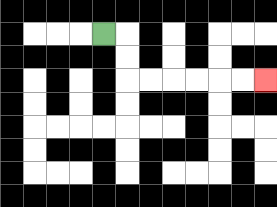{'start': '[4, 1]', 'end': '[11, 3]', 'path_directions': 'R,D,D,R,R,R,R,R,R', 'path_coordinates': '[[4, 1], [5, 1], [5, 2], [5, 3], [6, 3], [7, 3], [8, 3], [9, 3], [10, 3], [11, 3]]'}